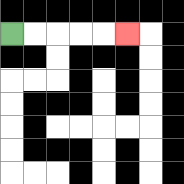{'start': '[0, 1]', 'end': '[5, 1]', 'path_directions': 'R,R,R,R,R', 'path_coordinates': '[[0, 1], [1, 1], [2, 1], [3, 1], [4, 1], [5, 1]]'}